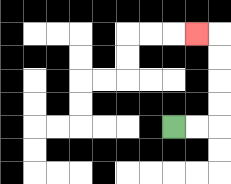{'start': '[7, 5]', 'end': '[8, 1]', 'path_directions': 'R,R,U,U,U,U,L', 'path_coordinates': '[[7, 5], [8, 5], [9, 5], [9, 4], [9, 3], [9, 2], [9, 1], [8, 1]]'}